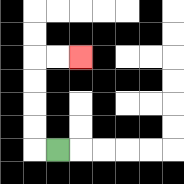{'start': '[2, 6]', 'end': '[3, 2]', 'path_directions': 'L,U,U,U,U,R,R', 'path_coordinates': '[[2, 6], [1, 6], [1, 5], [1, 4], [1, 3], [1, 2], [2, 2], [3, 2]]'}